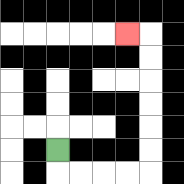{'start': '[2, 6]', 'end': '[5, 1]', 'path_directions': 'D,R,R,R,R,U,U,U,U,U,U,L', 'path_coordinates': '[[2, 6], [2, 7], [3, 7], [4, 7], [5, 7], [6, 7], [6, 6], [6, 5], [6, 4], [6, 3], [6, 2], [6, 1], [5, 1]]'}